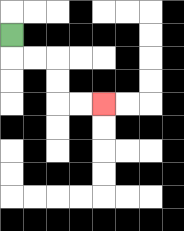{'start': '[0, 1]', 'end': '[4, 4]', 'path_directions': 'D,R,R,D,D,R,R', 'path_coordinates': '[[0, 1], [0, 2], [1, 2], [2, 2], [2, 3], [2, 4], [3, 4], [4, 4]]'}